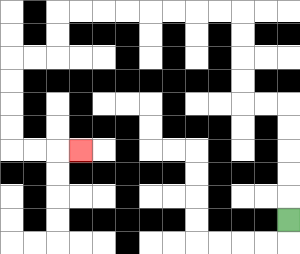{'start': '[12, 9]', 'end': '[3, 6]', 'path_directions': 'U,U,U,U,U,L,L,U,U,U,U,L,L,L,L,L,L,L,L,D,D,L,L,D,D,D,D,R,R,R', 'path_coordinates': '[[12, 9], [12, 8], [12, 7], [12, 6], [12, 5], [12, 4], [11, 4], [10, 4], [10, 3], [10, 2], [10, 1], [10, 0], [9, 0], [8, 0], [7, 0], [6, 0], [5, 0], [4, 0], [3, 0], [2, 0], [2, 1], [2, 2], [1, 2], [0, 2], [0, 3], [0, 4], [0, 5], [0, 6], [1, 6], [2, 6], [3, 6]]'}